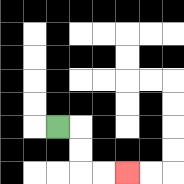{'start': '[2, 5]', 'end': '[5, 7]', 'path_directions': 'R,D,D,R,R', 'path_coordinates': '[[2, 5], [3, 5], [3, 6], [3, 7], [4, 7], [5, 7]]'}